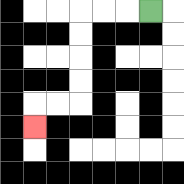{'start': '[6, 0]', 'end': '[1, 5]', 'path_directions': 'L,L,L,D,D,D,D,L,L,D', 'path_coordinates': '[[6, 0], [5, 0], [4, 0], [3, 0], [3, 1], [3, 2], [3, 3], [3, 4], [2, 4], [1, 4], [1, 5]]'}